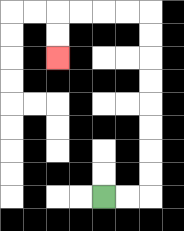{'start': '[4, 8]', 'end': '[2, 2]', 'path_directions': 'R,R,U,U,U,U,U,U,U,U,L,L,L,L,D,D', 'path_coordinates': '[[4, 8], [5, 8], [6, 8], [6, 7], [6, 6], [6, 5], [6, 4], [6, 3], [6, 2], [6, 1], [6, 0], [5, 0], [4, 0], [3, 0], [2, 0], [2, 1], [2, 2]]'}